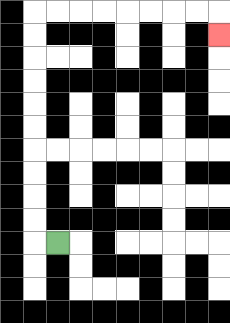{'start': '[2, 10]', 'end': '[9, 1]', 'path_directions': 'L,U,U,U,U,U,U,U,U,U,U,R,R,R,R,R,R,R,R,D', 'path_coordinates': '[[2, 10], [1, 10], [1, 9], [1, 8], [1, 7], [1, 6], [1, 5], [1, 4], [1, 3], [1, 2], [1, 1], [1, 0], [2, 0], [3, 0], [4, 0], [5, 0], [6, 0], [7, 0], [8, 0], [9, 0], [9, 1]]'}